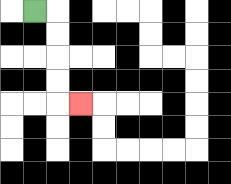{'start': '[1, 0]', 'end': '[3, 4]', 'path_directions': 'R,D,D,D,D,R', 'path_coordinates': '[[1, 0], [2, 0], [2, 1], [2, 2], [2, 3], [2, 4], [3, 4]]'}